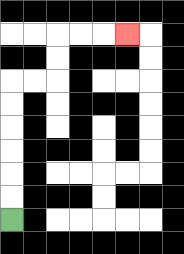{'start': '[0, 9]', 'end': '[5, 1]', 'path_directions': 'U,U,U,U,U,U,R,R,U,U,R,R,R', 'path_coordinates': '[[0, 9], [0, 8], [0, 7], [0, 6], [0, 5], [0, 4], [0, 3], [1, 3], [2, 3], [2, 2], [2, 1], [3, 1], [4, 1], [5, 1]]'}